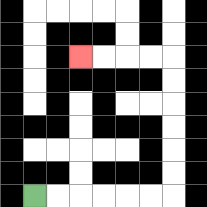{'start': '[1, 8]', 'end': '[3, 2]', 'path_directions': 'R,R,R,R,R,R,U,U,U,U,U,U,L,L,L,L', 'path_coordinates': '[[1, 8], [2, 8], [3, 8], [4, 8], [5, 8], [6, 8], [7, 8], [7, 7], [7, 6], [7, 5], [7, 4], [7, 3], [7, 2], [6, 2], [5, 2], [4, 2], [3, 2]]'}